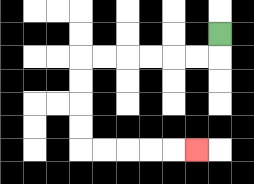{'start': '[9, 1]', 'end': '[8, 6]', 'path_directions': 'D,L,L,L,L,L,L,D,D,D,D,R,R,R,R,R', 'path_coordinates': '[[9, 1], [9, 2], [8, 2], [7, 2], [6, 2], [5, 2], [4, 2], [3, 2], [3, 3], [3, 4], [3, 5], [3, 6], [4, 6], [5, 6], [6, 6], [7, 6], [8, 6]]'}